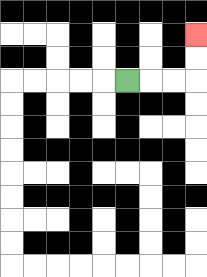{'start': '[5, 3]', 'end': '[8, 1]', 'path_directions': 'R,R,R,U,U', 'path_coordinates': '[[5, 3], [6, 3], [7, 3], [8, 3], [8, 2], [8, 1]]'}